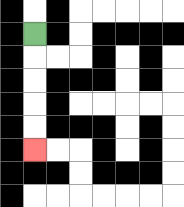{'start': '[1, 1]', 'end': '[1, 6]', 'path_directions': 'D,D,D,D,D', 'path_coordinates': '[[1, 1], [1, 2], [1, 3], [1, 4], [1, 5], [1, 6]]'}